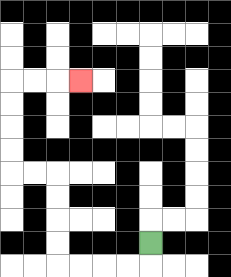{'start': '[6, 10]', 'end': '[3, 3]', 'path_directions': 'D,L,L,L,L,U,U,U,U,L,L,U,U,U,U,R,R,R', 'path_coordinates': '[[6, 10], [6, 11], [5, 11], [4, 11], [3, 11], [2, 11], [2, 10], [2, 9], [2, 8], [2, 7], [1, 7], [0, 7], [0, 6], [0, 5], [0, 4], [0, 3], [1, 3], [2, 3], [3, 3]]'}